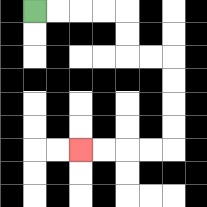{'start': '[1, 0]', 'end': '[3, 6]', 'path_directions': 'R,R,R,R,D,D,R,R,D,D,D,D,L,L,L,L', 'path_coordinates': '[[1, 0], [2, 0], [3, 0], [4, 0], [5, 0], [5, 1], [5, 2], [6, 2], [7, 2], [7, 3], [7, 4], [7, 5], [7, 6], [6, 6], [5, 6], [4, 6], [3, 6]]'}